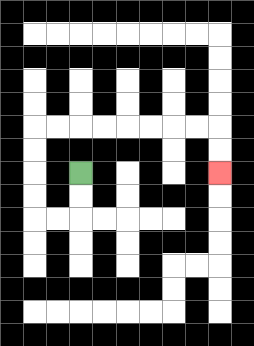{'start': '[3, 7]', 'end': '[9, 7]', 'path_directions': 'D,D,L,L,U,U,U,U,R,R,R,R,R,R,R,R,D,D', 'path_coordinates': '[[3, 7], [3, 8], [3, 9], [2, 9], [1, 9], [1, 8], [1, 7], [1, 6], [1, 5], [2, 5], [3, 5], [4, 5], [5, 5], [6, 5], [7, 5], [8, 5], [9, 5], [9, 6], [9, 7]]'}